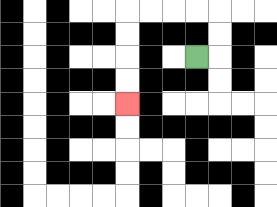{'start': '[8, 2]', 'end': '[5, 4]', 'path_directions': 'R,U,U,L,L,L,L,D,D,D,D', 'path_coordinates': '[[8, 2], [9, 2], [9, 1], [9, 0], [8, 0], [7, 0], [6, 0], [5, 0], [5, 1], [5, 2], [5, 3], [5, 4]]'}